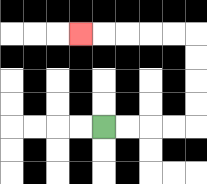{'start': '[4, 5]', 'end': '[3, 1]', 'path_directions': 'R,R,R,R,U,U,U,U,L,L,L,L,L', 'path_coordinates': '[[4, 5], [5, 5], [6, 5], [7, 5], [8, 5], [8, 4], [8, 3], [8, 2], [8, 1], [7, 1], [6, 1], [5, 1], [4, 1], [3, 1]]'}